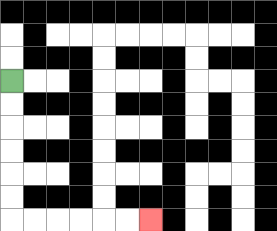{'start': '[0, 3]', 'end': '[6, 9]', 'path_directions': 'D,D,D,D,D,D,R,R,R,R,R,R', 'path_coordinates': '[[0, 3], [0, 4], [0, 5], [0, 6], [0, 7], [0, 8], [0, 9], [1, 9], [2, 9], [3, 9], [4, 9], [5, 9], [6, 9]]'}